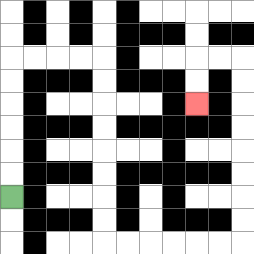{'start': '[0, 8]', 'end': '[8, 4]', 'path_directions': 'U,U,U,U,U,U,R,R,R,R,D,D,D,D,D,D,D,D,R,R,R,R,R,R,U,U,U,U,U,U,U,U,L,L,D,D', 'path_coordinates': '[[0, 8], [0, 7], [0, 6], [0, 5], [0, 4], [0, 3], [0, 2], [1, 2], [2, 2], [3, 2], [4, 2], [4, 3], [4, 4], [4, 5], [4, 6], [4, 7], [4, 8], [4, 9], [4, 10], [5, 10], [6, 10], [7, 10], [8, 10], [9, 10], [10, 10], [10, 9], [10, 8], [10, 7], [10, 6], [10, 5], [10, 4], [10, 3], [10, 2], [9, 2], [8, 2], [8, 3], [8, 4]]'}